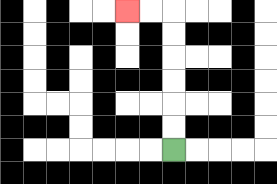{'start': '[7, 6]', 'end': '[5, 0]', 'path_directions': 'U,U,U,U,U,U,L,L', 'path_coordinates': '[[7, 6], [7, 5], [7, 4], [7, 3], [7, 2], [7, 1], [7, 0], [6, 0], [5, 0]]'}